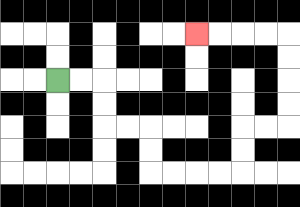{'start': '[2, 3]', 'end': '[8, 1]', 'path_directions': 'R,R,D,D,R,R,D,D,R,R,R,R,U,U,R,R,U,U,U,U,L,L,L,L', 'path_coordinates': '[[2, 3], [3, 3], [4, 3], [4, 4], [4, 5], [5, 5], [6, 5], [6, 6], [6, 7], [7, 7], [8, 7], [9, 7], [10, 7], [10, 6], [10, 5], [11, 5], [12, 5], [12, 4], [12, 3], [12, 2], [12, 1], [11, 1], [10, 1], [9, 1], [8, 1]]'}